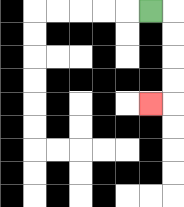{'start': '[6, 0]', 'end': '[6, 4]', 'path_directions': 'R,D,D,D,D,L', 'path_coordinates': '[[6, 0], [7, 0], [7, 1], [7, 2], [7, 3], [7, 4], [6, 4]]'}